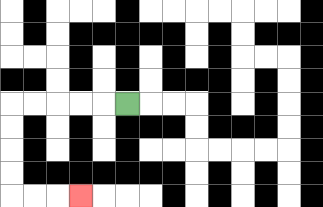{'start': '[5, 4]', 'end': '[3, 8]', 'path_directions': 'L,L,L,L,L,D,D,D,D,R,R,R', 'path_coordinates': '[[5, 4], [4, 4], [3, 4], [2, 4], [1, 4], [0, 4], [0, 5], [0, 6], [0, 7], [0, 8], [1, 8], [2, 8], [3, 8]]'}